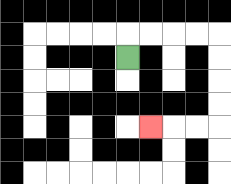{'start': '[5, 2]', 'end': '[6, 5]', 'path_directions': 'U,R,R,R,R,D,D,D,D,L,L,L', 'path_coordinates': '[[5, 2], [5, 1], [6, 1], [7, 1], [8, 1], [9, 1], [9, 2], [9, 3], [9, 4], [9, 5], [8, 5], [7, 5], [6, 5]]'}